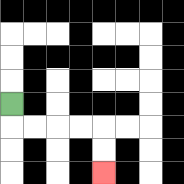{'start': '[0, 4]', 'end': '[4, 7]', 'path_directions': 'D,R,R,R,R,D,D', 'path_coordinates': '[[0, 4], [0, 5], [1, 5], [2, 5], [3, 5], [4, 5], [4, 6], [4, 7]]'}